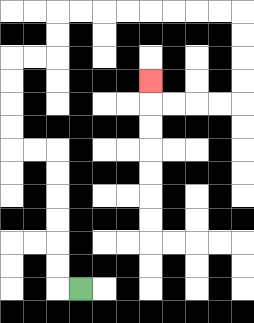{'start': '[3, 12]', 'end': '[6, 3]', 'path_directions': 'L,U,U,U,U,U,U,L,L,U,U,U,U,R,R,U,U,R,R,R,R,R,R,R,R,D,D,D,D,L,L,L,L,U', 'path_coordinates': '[[3, 12], [2, 12], [2, 11], [2, 10], [2, 9], [2, 8], [2, 7], [2, 6], [1, 6], [0, 6], [0, 5], [0, 4], [0, 3], [0, 2], [1, 2], [2, 2], [2, 1], [2, 0], [3, 0], [4, 0], [5, 0], [6, 0], [7, 0], [8, 0], [9, 0], [10, 0], [10, 1], [10, 2], [10, 3], [10, 4], [9, 4], [8, 4], [7, 4], [6, 4], [6, 3]]'}